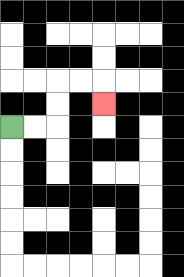{'start': '[0, 5]', 'end': '[4, 4]', 'path_directions': 'R,R,U,U,R,R,D', 'path_coordinates': '[[0, 5], [1, 5], [2, 5], [2, 4], [2, 3], [3, 3], [4, 3], [4, 4]]'}